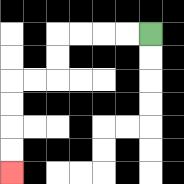{'start': '[6, 1]', 'end': '[0, 7]', 'path_directions': 'L,L,L,L,D,D,L,L,D,D,D,D', 'path_coordinates': '[[6, 1], [5, 1], [4, 1], [3, 1], [2, 1], [2, 2], [2, 3], [1, 3], [0, 3], [0, 4], [0, 5], [0, 6], [0, 7]]'}